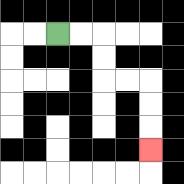{'start': '[2, 1]', 'end': '[6, 6]', 'path_directions': 'R,R,D,D,R,R,D,D,D', 'path_coordinates': '[[2, 1], [3, 1], [4, 1], [4, 2], [4, 3], [5, 3], [6, 3], [6, 4], [6, 5], [6, 6]]'}